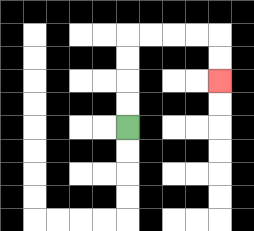{'start': '[5, 5]', 'end': '[9, 3]', 'path_directions': 'U,U,U,U,R,R,R,R,D,D', 'path_coordinates': '[[5, 5], [5, 4], [5, 3], [5, 2], [5, 1], [6, 1], [7, 1], [8, 1], [9, 1], [9, 2], [9, 3]]'}